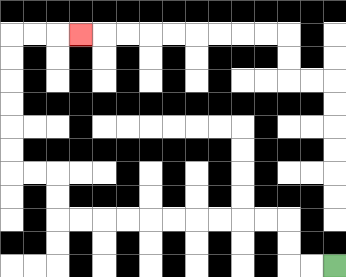{'start': '[14, 11]', 'end': '[3, 1]', 'path_directions': 'L,L,U,U,L,L,L,L,L,L,L,L,L,L,U,U,L,L,U,U,U,U,U,U,R,R,R', 'path_coordinates': '[[14, 11], [13, 11], [12, 11], [12, 10], [12, 9], [11, 9], [10, 9], [9, 9], [8, 9], [7, 9], [6, 9], [5, 9], [4, 9], [3, 9], [2, 9], [2, 8], [2, 7], [1, 7], [0, 7], [0, 6], [0, 5], [0, 4], [0, 3], [0, 2], [0, 1], [1, 1], [2, 1], [3, 1]]'}